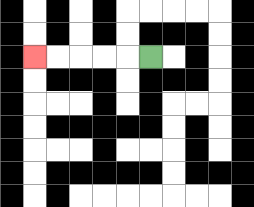{'start': '[6, 2]', 'end': '[1, 2]', 'path_directions': 'L,L,L,L,L', 'path_coordinates': '[[6, 2], [5, 2], [4, 2], [3, 2], [2, 2], [1, 2]]'}